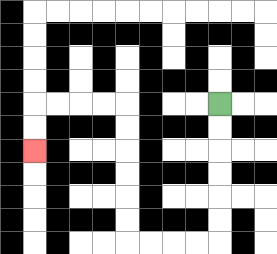{'start': '[9, 4]', 'end': '[1, 6]', 'path_directions': 'D,D,D,D,D,D,L,L,L,L,U,U,U,U,U,U,L,L,L,L,D,D', 'path_coordinates': '[[9, 4], [9, 5], [9, 6], [9, 7], [9, 8], [9, 9], [9, 10], [8, 10], [7, 10], [6, 10], [5, 10], [5, 9], [5, 8], [5, 7], [5, 6], [5, 5], [5, 4], [4, 4], [3, 4], [2, 4], [1, 4], [1, 5], [1, 6]]'}